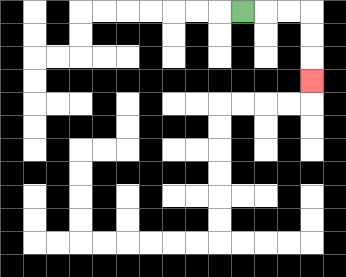{'start': '[10, 0]', 'end': '[13, 3]', 'path_directions': 'R,R,R,D,D,D', 'path_coordinates': '[[10, 0], [11, 0], [12, 0], [13, 0], [13, 1], [13, 2], [13, 3]]'}